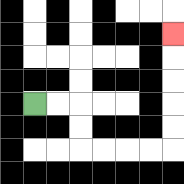{'start': '[1, 4]', 'end': '[7, 1]', 'path_directions': 'R,R,D,D,R,R,R,R,U,U,U,U,U', 'path_coordinates': '[[1, 4], [2, 4], [3, 4], [3, 5], [3, 6], [4, 6], [5, 6], [6, 6], [7, 6], [7, 5], [7, 4], [7, 3], [7, 2], [7, 1]]'}